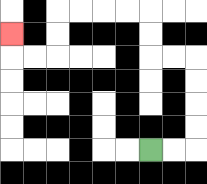{'start': '[6, 6]', 'end': '[0, 1]', 'path_directions': 'R,R,U,U,U,U,L,L,U,U,L,L,L,L,D,D,L,L,U', 'path_coordinates': '[[6, 6], [7, 6], [8, 6], [8, 5], [8, 4], [8, 3], [8, 2], [7, 2], [6, 2], [6, 1], [6, 0], [5, 0], [4, 0], [3, 0], [2, 0], [2, 1], [2, 2], [1, 2], [0, 2], [0, 1]]'}